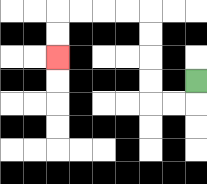{'start': '[8, 3]', 'end': '[2, 2]', 'path_directions': 'D,L,L,U,U,U,U,L,L,L,L,D,D', 'path_coordinates': '[[8, 3], [8, 4], [7, 4], [6, 4], [6, 3], [6, 2], [6, 1], [6, 0], [5, 0], [4, 0], [3, 0], [2, 0], [2, 1], [2, 2]]'}